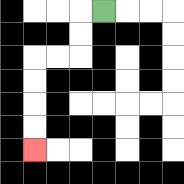{'start': '[4, 0]', 'end': '[1, 6]', 'path_directions': 'L,D,D,L,L,D,D,D,D', 'path_coordinates': '[[4, 0], [3, 0], [3, 1], [3, 2], [2, 2], [1, 2], [1, 3], [1, 4], [1, 5], [1, 6]]'}